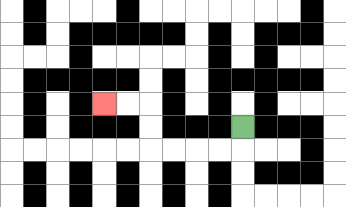{'start': '[10, 5]', 'end': '[4, 4]', 'path_directions': 'D,L,L,L,L,U,U,L,L', 'path_coordinates': '[[10, 5], [10, 6], [9, 6], [8, 6], [7, 6], [6, 6], [6, 5], [6, 4], [5, 4], [4, 4]]'}